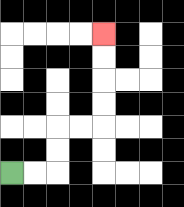{'start': '[0, 7]', 'end': '[4, 1]', 'path_directions': 'R,R,U,U,R,R,U,U,U,U', 'path_coordinates': '[[0, 7], [1, 7], [2, 7], [2, 6], [2, 5], [3, 5], [4, 5], [4, 4], [4, 3], [4, 2], [4, 1]]'}